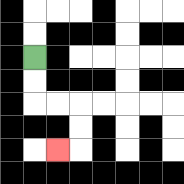{'start': '[1, 2]', 'end': '[2, 6]', 'path_directions': 'D,D,R,R,D,D,L', 'path_coordinates': '[[1, 2], [1, 3], [1, 4], [2, 4], [3, 4], [3, 5], [3, 6], [2, 6]]'}